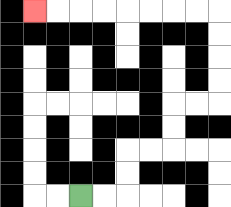{'start': '[3, 8]', 'end': '[1, 0]', 'path_directions': 'R,R,U,U,R,R,U,U,R,R,U,U,U,U,L,L,L,L,L,L,L,L', 'path_coordinates': '[[3, 8], [4, 8], [5, 8], [5, 7], [5, 6], [6, 6], [7, 6], [7, 5], [7, 4], [8, 4], [9, 4], [9, 3], [9, 2], [9, 1], [9, 0], [8, 0], [7, 0], [6, 0], [5, 0], [4, 0], [3, 0], [2, 0], [1, 0]]'}